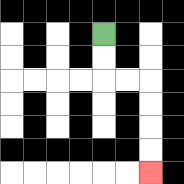{'start': '[4, 1]', 'end': '[6, 7]', 'path_directions': 'D,D,R,R,D,D,D,D', 'path_coordinates': '[[4, 1], [4, 2], [4, 3], [5, 3], [6, 3], [6, 4], [6, 5], [6, 6], [6, 7]]'}